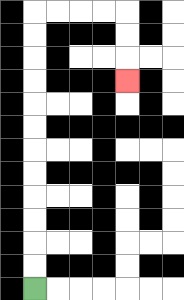{'start': '[1, 12]', 'end': '[5, 3]', 'path_directions': 'U,U,U,U,U,U,U,U,U,U,U,U,R,R,R,R,D,D,D', 'path_coordinates': '[[1, 12], [1, 11], [1, 10], [1, 9], [1, 8], [1, 7], [1, 6], [1, 5], [1, 4], [1, 3], [1, 2], [1, 1], [1, 0], [2, 0], [3, 0], [4, 0], [5, 0], [5, 1], [5, 2], [5, 3]]'}